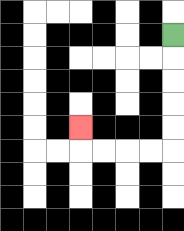{'start': '[7, 1]', 'end': '[3, 5]', 'path_directions': 'D,D,D,D,D,L,L,L,L,U', 'path_coordinates': '[[7, 1], [7, 2], [7, 3], [7, 4], [7, 5], [7, 6], [6, 6], [5, 6], [4, 6], [3, 6], [3, 5]]'}